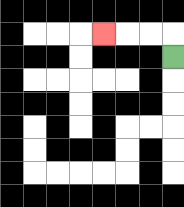{'start': '[7, 2]', 'end': '[4, 1]', 'path_directions': 'U,L,L,L', 'path_coordinates': '[[7, 2], [7, 1], [6, 1], [5, 1], [4, 1]]'}